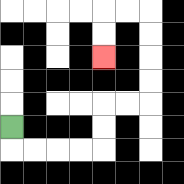{'start': '[0, 5]', 'end': '[4, 2]', 'path_directions': 'D,R,R,R,R,U,U,R,R,U,U,U,U,L,L,D,D', 'path_coordinates': '[[0, 5], [0, 6], [1, 6], [2, 6], [3, 6], [4, 6], [4, 5], [4, 4], [5, 4], [6, 4], [6, 3], [6, 2], [6, 1], [6, 0], [5, 0], [4, 0], [4, 1], [4, 2]]'}